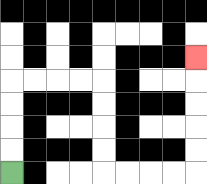{'start': '[0, 7]', 'end': '[8, 2]', 'path_directions': 'U,U,U,U,R,R,R,R,D,D,D,D,R,R,R,R,U,U,U,U,U', 'path_coordinates': '[[0, 7], [0, 6], [0, 5], [0, 4], [0, 3], [1, 3], [2, 3], [3, 3], [4, 3], [4, 4], [4, 5], [4, 6], [4, 7], [5, 7], [6, 7], [7, 7], [8, 7], [8, 6], [8, 5], [8, 4], [8, 3], [8, 2]]'}